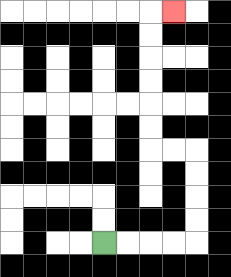{'start': '[4, 10]', 'end': '[7, 0]', 'path_directions': 'R,R,R,R,U,U,U,U,L,L,U,U,U,U,U,U,R', 'path_coordinates': '[[4, 10], [5, 10], [6, 10], [7, 10], [8, 10], [8, 9], [8, 8], [8, 7], [8, 6], [7, 6], [6, 6], [6, 5], [6, 4], [6, 3], [6, 2], [6, 1], [6, 0], [7, 0]]'}